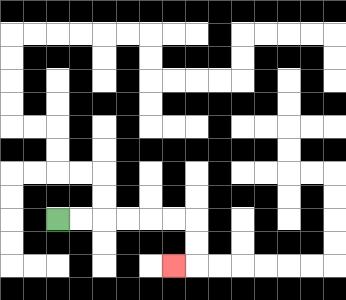{'start': '[2, 9]', 'end': '[7, 11]', 'path_directions': 'R,R,R,R,R,R,D,D,L', 'path_coordinates': '[[2, 9], [3, 9], [4, 9], [5, 9], [6, 9], [7, 9], [8, 9], [8, 10], [8, 11], [7, 11]]'}